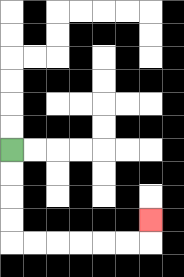{'start': '[0, 6]', 'end': '[6, 9]', 'path_directions': 'D,D,D,D,R,R,R,R,R,R,U', 'path_coordinates': '[[0, 6], [0, 7], [0, 8], [0, 9], [0, 10], [1, 10], [2, 10], [3, 10], [4, 10], [5, 10], [6, 10], [6, 9]]'}